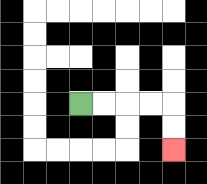{'start': '[3, 4]', 'end': '[7, 6]', 'path_directions': 'R,R,R,R,D,D', 'path_coordinates': '[[3, 4], [4, 4], [5, 4], [6, 4], [7, 4], [7, 5], [7, 6]]'}